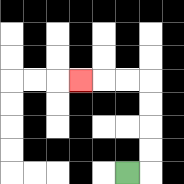{'start': '[5, 7]', 'end': '[3, 3]', 'path_directions': 'R,U,U,U,U,L,L,L', 'path_coordinates': '[[5, 7], [6, 7], [6, 6], [6, 5], [6, 4], [6, 3], [5, 3], [4, 3], [3, 3]]'}